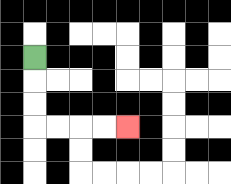{'start': '[1, 2]', 'end': '[5, 5]', 'path_directions': 'D,D,D,R,R,R,R', 'path_coordinates': '[[1, 2], [1, 3], [1, 4], [1, 5], [2, 5], [3, 5], [4, 5], [5, 5]]'}